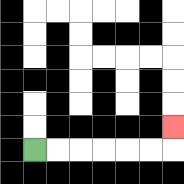{'start': '[1, 6]', 'end': '[7, 5]', 'path_directions': 'R,R,R,R,R,R,U', 'path_coordinates': '[[1, 6], [2, 6], [3, 6], [4, 6], [5, 6], [6, 6], [7, 6], [7, 5]]'}